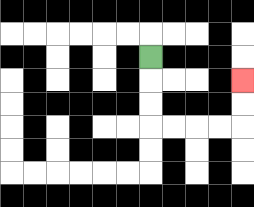{'start': '[6, 2]', 'end': '[10, 3]', 'path_directions': 'D,D,D,R,R,R,R,U,U', 'path_coordinates': '[[6, 2], [6, 3], [6, 4], [6, 5], [7, 5], [8, 5], [9, 5], [10, 5], [10, 4], [10, 3]]'}